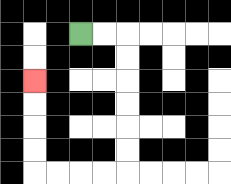{'start': '[3, 1]', 'end': '[1, 3]', 'path_directions': 'R,R,D,D,D,D,D,D,L,L,L,L,U,U,U,U', 'path_coordinates': '[[3, 1], [4, 1], [5, 1], [5, 2], [5, 3], [5, 4], [5, 5], [5, 6], [5, 7], [4, 7], [3, 7], [2, 7], [1, 7], [1, 6], [1, 5], [1, 4], [1, 3]]'}